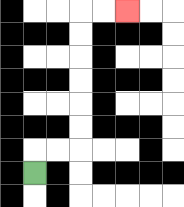{'start': '[1, 7]', 'end': '[5, 0]', 'path_directions': 'U,R,R,U,U,U,U,U,U,R,R', 'path_coordinates': '[[1, 7], [1, 6], [2, 6], [3, 6], [3, 5], [3, 4], [3, 3], [3, 2], [3, 1], [3, 0], [4, 0], [5, 0]]'}